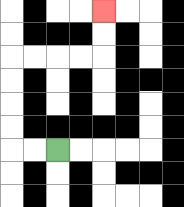{'start': '[2, 6]', 'end': '[4, 0]', 'path_directions': 'L,L,U,U,U,U,R,R,R,R,U,U', 'path_coordinates': '[[2, 6], [1, 6], [0, 6], [0, 5], [0, 4], [0, 3], [0, 2], [1, 2], [2, 2], [3, 2], [4, 2], [4, 1], [4, 0]]'}